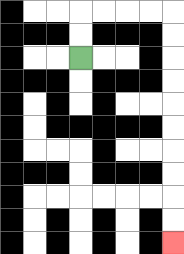{'start': '[3, 2]', 'end': '[7, 10]', 'path_directions': 'U,U,R,R,R,R,D,D,D,D,D,D,D,D,D,D', 'path_coordinates': '[[3, 2], [3, 1], [3, 0], [4, 0], [5, 0], [6, 0], [7, 0], [7, 1], [7, 2], [7, 3], [7, 4], [7, 5], [7, 6], [7, 7], [7, 8], [7, 9], [7, 10]]'}